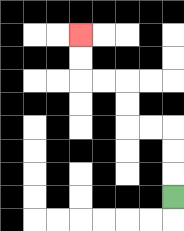{'start': '[7, 8]', 'end': '[3, 1]', 'path_directions': 'U,U,U,L,L,U,U,L,L,U,U', 'path_coordinates': '[[7, 8], [7, 7], [7, 6], [7, 5], [6, 5], [5, 5], [5, 4], [5, 3], [4, 3], [3, 3], [3, 2], [3, 1]]'}